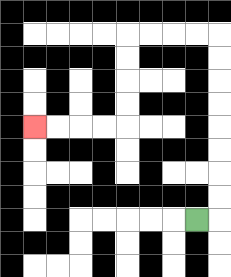{'start': '[8, 9]', 'end': '[1, 5]', 'path_directions': 'R,U,U,U,U,U,U,U,U,L,L,L,L,D,D,D,D,L,L,L,L', 'path_coordinates': '[[8, 9], [9, 9], [9, 8], [9, 7], [9, 6], [9, 5], [9, 4], [9, 3], [9, 2], [9, 1], [8, 1], [7, 1], [6, 1], [5, 1], [5, 2], [5, 3], [5, 4], [5, 5], [4, 5], [3, 5], [2, 5], [1, 5]]'}